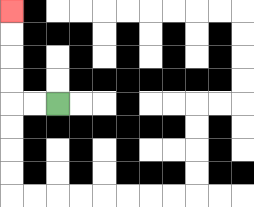{'start': '[2, 4]', 'end': '[0, 0]', 'path_directions': 'L,L,U,U,U,U', 'path_coordinates': '[[2, 4], [1, 4], [0, 4], [0, 3], [0, 2], [0, 1], [0, 0]]'}